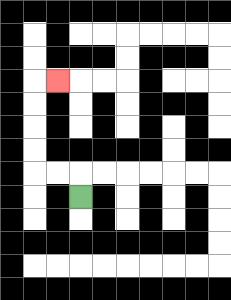{'start': '[3, 8]', 'end': '[2, 3]', 'path_directions': 'U,L,L,U,U,U,U,R', 'path_coordinates': '[[3, 8], [3, 7], [2, 7], [1, 7], [1, 6], [1, 5], [1, 4], [1, 3], [2, 3]]'}